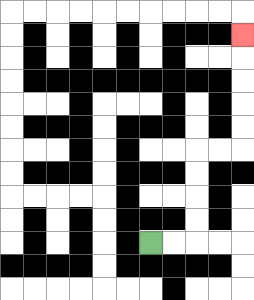{'start': '[6, 10]', 'end': '[10, 1]', 'path_directions': 'R,R,U,U,U,U,R,R,U,U,U,U,U', 'path_coordinates': '[[6, 10], [7, 10], [8, 10], [8, 9], [8, 8], [8, 7], [8, 6], [9, 6], [10, 6], [10, 5], [10, 4], [10, 3], [10, 2], [10, 1]]'}